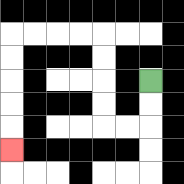{'start': '[6, 3]', 'end': '[0, 6]', 'path_directions': 'D,D,L,L,U,U,U,U,L,L,L,L,D,D,D,D,D', 'path_coordinates': '[[6, 3], [6, 4], [6, 5], [5, 5], [4, 5], [4, 4], [4, 3], [4, 2], [4, 1], [3, 1], [2, 1], [1, 1], [0, 1], [0, 2], [0, 3], [0, 4], [0, 5], [0, 6]]'}